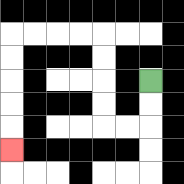{'start': '[6, 3]', 'end': '[0, 6]', 'path_directions': 'D,D,L,L,U,U,U,U,L,L,L,L,D,D,D,D,D', 'path_coordinates': '[[6, 3], [6, 4], [6, 5], [5, 5], [4, 5], [4, 4], [4, 3], [4, 2], [4, 1], [3, 1], [2, 1], [1, 1], [0, 1], [0, 2], [0, 3], [0, 4], [0, 5], [0, 6]]'}